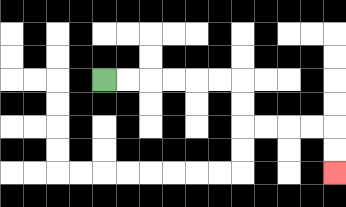{'start': '[4, 3]', 'end': '[14, 7]', 'path_directions': 'R,R,R,R,R,R,D,D,R,R,R,R,D,D', 'path_coordinates': '[[4, 3], [5, 3], [6, 3], [7, 3], [8, 3], [9, 3], [10, 3], [10, 4], [10, 5], [11, 5], [12, 5], [13, 5], [14, 5], [14, 6], [14, 7]]'}